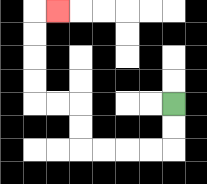{'start': '[7, 4]', 'end': '[2, 0]', 'path_directions': 'D,D,L,L,L,L,U,U,L,L,U,U,U,U,R', 'path_coordinates': '[[7, 4], [7, 5], [7, 6], [6, 6], [5, 6], [4, 6], [3, 6], [3, 5], [3, 4], [2, 4], [1, 4], [1, 3], [1, 2], [1, 1], [1, 0], [2, 0]]'}